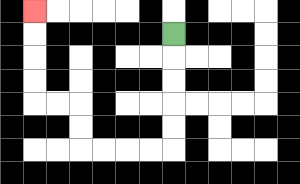{'start': '[7, 1]', 'end': '[1, 0]', 'path_directions': 'D,D,D,D,D,L,L,L,L,U,U,L,L,U,U,U,U', 'path_coordinates': '[[7, 1], [7, 2], [7, 3], [7, 4], [7, 5], [7, 6], [6, 6], [5, 6], [4, 6], [3, 6], [3, 5], [3, 4], [2, 4], [1, 4], [1, 3], [1, 2], [1, 1], [1, 0]]'}